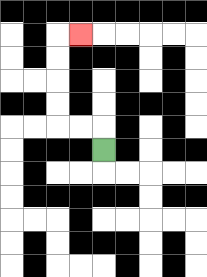{'start': '[4, 6]', 'end': '[3, 1]', 'path_directions': 'U,L,L,U,U,U,U,R', 'path_coordinates': '[[4, 6], [4, 5], [3, 5], [2, 5], [2, 4], [2, 3], [2, 2], [2, 1], [3, 1]]'}